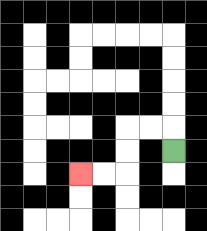{'start': '[7, 6]', 'end': '[3, 7]', 'path_directions': 'U,L,L,D,D,L,L', 'path_coordinates': '[[7, 6], [7, 5], [6, 5], [5, 5], [5, 6], [5, 7], [4, 7], [3, 7]]'}